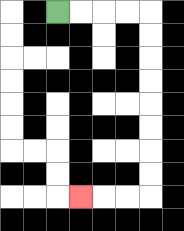{'start': '[2, 0]', 'end': '[3, 8]', 'path_directions': 'R,R,R,R,D,D,D,D,D,D,D,D,L,L,L', 'path_coordinates': '[[2, 0], [3, 0], [4, 0], [5, 0], [6, 0], [6, 1], [6, 2], [6, 3], [6, 4], [6, 5], [6, 6], [6, 7], [6, 8], [5, 8], [4, 8], [3, 8]]'}